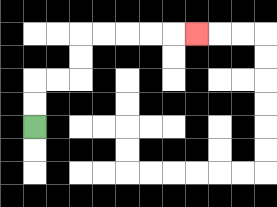{'start': '[1, 5]', 'end': '[8, 1]', 'path_directions': 'U,U,R,R,U,U,R,R,R,R,R', 'path_coordinates': '[[1, 5], [1, 4], [1, 3], [2, 3], [3, 3], [3, 2], [3, 1], [4, 1], [5, 1], [6, 1], [7, 1], [8, 1]]'}